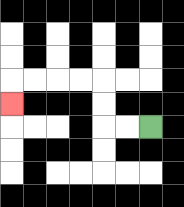{'start': '[6, 5]', 'end': '[0, 4]', 'path_directions': 'L,L,U,U,L,L,L,L,D', 'path_coordinates': '[[6, 5], [5, 5], [4, 5], [4, 4], [4, 3], [3, 3], [2, 3], [1, 3], [0, 3], [0, 4]]'}